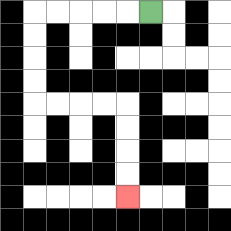{'start': '[6, 0]', 'end': '[5, 8]', 'path_directions': 'L,L,L,L,L,D,D,D,D,R,R,R,R,D,D,D,D', 'path_coordinates': '[[6, 0], [5, 0], [4, 0], [3, 0], [2, 0], [1, 0], [1, 1], [1, 2], [1, 3], [1, 4], [2, 4], [3, 4], [4, 4], [5, 4], [5, 5], [5, 6], [5, 7], [5, 8]]'}